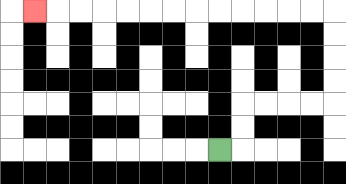{'start': '[9, 6]', 'end': '[1, 0]', 'path_directions': 'R,U,U,R,R,R,R,U,U,U,U,L,L,L,L,L,L,L,L,L,L,L,L,L', 'path_coordinates': '[[9, 6], [10, 6], [10, 5], [10, 4], [11, 4], [12, 4], [13, 4], [14, 4], [14, 3], [14, 2], [14, 1], [14, 0], [13, 0], [12, 0], [11, 0], [10, 0], [9, 0], [8, 0], [7, 0], [6, 0], [5, 0], [4, 0], [3, 0], [2, 0], [1, 0]]'}